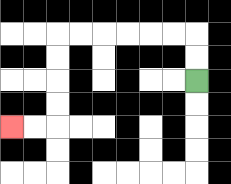{'start': '[8, 3]', 'end': '[0, 5]', 'path_directions': 'U,U,L,L,L,L,L,L,D,D,D,D,L,L', 'path_coordinates': '[[8, 3], [8, 2], [8, 1], [7, 1], [6, 1], [5, 1], [4, 1], [3, 1], [2, 1], [2, 2], [2, 3], [2, 4], [2, 5], [1, 5], [0, 5]]'}